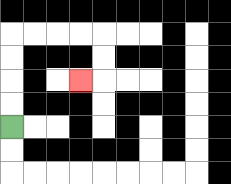{'start': '[0, 5]', 'end': '[3, 3]', 'path_directions': 'U,U,U,U,R,R,R,R,D,D,L', 'path_coordinates': '[[0, 5], [0, 4], [0, 3], [0, 2], [0, 1], [1, 1], [2, 1], [3, 1], [4, 1], [4, 2], [4, 3], [3, 3]]'}